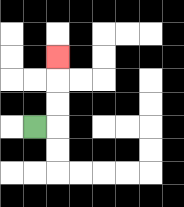{'start': '[1, 5]', 'end': '[2, 2]', 'path_directions': 'R,U,U,U', 'path_coordinates': '[[1, 5], [2, 5], [2, 4], [2, 3], [2, 2]]'}